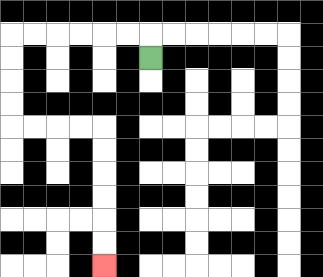{'start': '[6, 2]', 'end': '[4, 11]', 'path_directions': 'U,L,L,L,L,L,L,D,D,D,D,R,R,R,R,D,D,D,D,D,D', 'path_coordinates': '[[6, 2], [6, 1], [5, 1], [4, 1], [3, 1], [2, 1], [1, 1], [0, 1], [0, 2], [0, 3], [0, 4], [0, 5], [1, 5], [2, 5], [3, 5], [4, 5], [4, 6], [4, 7], [4, 8], [4, 9], [4, 10], [4, 11]]'}